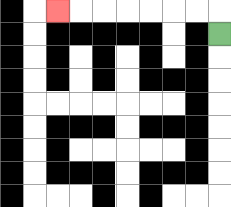{'start': '[9, 1]', 'end': '[2, 0]', 'path_directions': 'U,L,L,L,L,L,L,L', 'path_coordinates': '[[9, 1], [9, 0], [8, 0], [7, 0], [6, 0], [5, 0], [4, 0], [3, 0], [2, 0]]'}